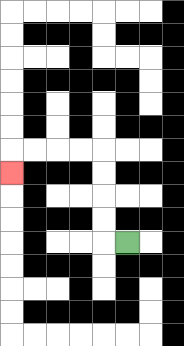{'start': '[5, 10]', 'end': '[0, 7]', 'path_directions': 'L,U,U,U,U,L,L,L,L,D', 'path_coordinates': '[[5, 10], [4, 10], [4, 9], [4, 8], [4, 7], [4, 6], [3, 6], [2, 6], [1, 6], [0, 6], [0, 7]]'}